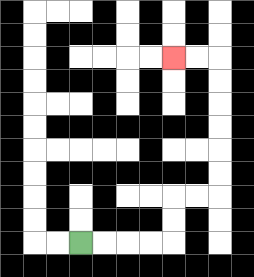{'start': '[3, 10]', 'end': '[7, 2]', 'path_directions': 'R,R,R,R,U,U,R,R,U,U,U,U,U,U,L,L', 'path_coordinates': '[[3, 10], [4, 10], [5, 10], [6, 10], [7, 10], [7, 9], [7, 8], [8, 8], [9, 8], [9, 7], [9, 6], [9, 5], [9, 4], [9, 3], [9, 2], [8, 2], [7, 2]]'}